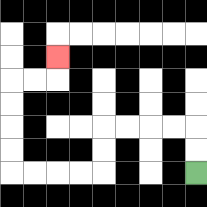{'start': '[8, 7]', 'end': '[2, 2]', 'path_directions': 'U,U,L,L,L,L,D,D,L,L,L,L,U,U,U,U,R,R,U', 'path_coordinates': '[[8, 7], [8, 6], [8, 5], [7, 5], [6, 5], [5, 5], [4, 5], [4, 6], [4, 7], [3, 7], [2, 7], [1, 7], [0, 7], [0, 6], [0, 5], [0, 4], [0, 3], [1, 3], [2, 3], [2, 2]]'}